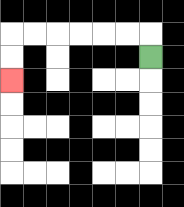{'start': '[6, 2]', 'end': '[0, 3]', 'path_directions': 'U,L,L,L,L,L,L,D,D', 'path_coordinates': '[[6, 2], [6, 1], [5, 1], [4, 1], [3, 1], [2, 1], [1, 1], [0, 1], [0, 2], [0, 3]]'}